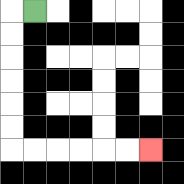{'start': '[1, 0]', 'end': '[6, 6]', 'path_directions': 'L,D,D,D,D,D,D,R,R,R,R,R,R', 'path_coordinates': '[[1, 0], [0, 0], [0, 1], [0, 2], [0, 3], [0, 4], [0, 5], [0, 6], [1, 6], [2, 6], [3, 6], [4, 6], [5, 6], [6, 6]]'}